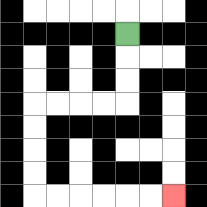{'start': '[5, 1]', 'end': '[7, 8]', 'path_directions': 'D,D,D,L,L,L,L,D,D,D,D,R,R,R,R,R,R', 'path_coordinates': '[[5, 1], [5, 2], [5, 3], [5, 4], [4, 4], [3, 4], [2, 4], [1, 4], [1, 5], [1, 6], [1, 7], [1, 8], [2, 8], [3, 8], [4, 8], [5, 8], [6, 8], [7, 8]]'}